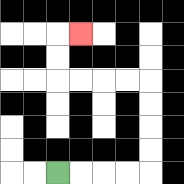{'start': '[2, 7]', 'end': '[3, 1]', 'path_directions': 'R,R,R,R,U,U,U,U,L,L,L,L,U,U,R', 'path_coordinates': '[[2, 7], [3, 7], [4, 7], [5, 7], [6, 7], [6, 6], [6, 5], [6, 4], [6, 3], [5, 3], [4, 3], [3, 3], [2, 3], [2, 2], [2, 1], [3, 1]]'}